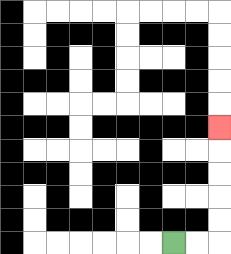{'start': '[7, 10]', 'end': '[9, 5]', 'path_directions': 'R,R,U,U,U,U,U', 'path_coordinates': '[[7, 10], [8, 10], [9, 10], [9, 9], [9, 8], [9, 7], [9, 6], [9, 5]]'}